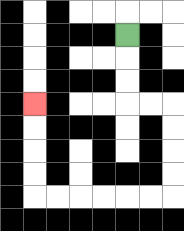{'start': '[5, 1]', 'end': '[1, 4]', 'path_directions': 'D,D,D,R,R,D,D,D,D,L,L,L,L,L,L,U,U,U,U', 'path_coordinates': '[[5, 1], [5, 2], [5, 3], [5, 4], [6, 4], [7, 4], [7, 5], [7, 6], [7, 7], [7, 8], [6, 8], [5, 8], [4, 8], [3, 8], [2, 8], [1, 8], [1, 7], [1, 6], [1, 5], [1, 4]]'}